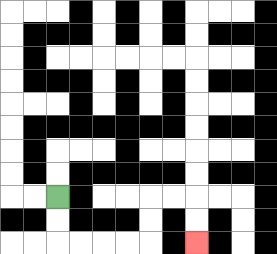{'start': '[2, 8]', 'end': '[8, 10]', 'path_directions': 'D,D,R,R,R,R,U,U,R,R,D,D', 'path_coordinates': '[[2, 8], [2, 9], [2, 10], [3, 10], [4, 10], [5, 10], [6, 10], [6, 9], [6, 8], [7, 8], [8, 8], [8, 9], [8, 10]]'}